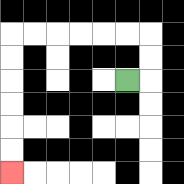{'start': '[5, 3]', 'end': '[0, 7]', 'path_directions': 'R,U,U,L,L,L,L,L,L,D,D,D,D,D,D', 'path_coordinates': '[[5, 3], [6, 3], [6, 2], [6, 1], [5, 1], [4, 1], [3, 1], [2, 1], [1, 1], [0, 1], [0, 2], [0, 3], [0, 4], [0, 5], [0, 6], [0, 7]]'}